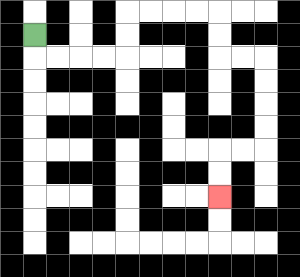{'start': '[1, 1]', 'end': '[9, 8]', 'path_directions': 'D,R,R,R,R,U,U,R,R,R,R,D,D,R,R,D,D,D,D,L,L,D,D', 'path_coordinates': '[[1, 1], [1, 2], [2, 2], [3, 2], [4, 2], [5, 2], [5, 1], [5, 0], [6, 0], [7, 0], [8, 0], [9, 0], [9, 1], [9, 2], [10, 2], [11, 2], [11, 3], [11, 4], [11, 5], [11, 6], [10, 6], [9, 6], [9, 7], [9, 8]]'}